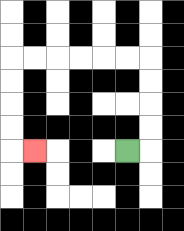{'start': '[5, 6]', 'end': '[1, 6]', 'path_directions': 'R,U,U,U,U,L,L,L,L,L,L,D,D,D,D,R', 'path_coordinates': '[[5, 6], [6, 6], [6, 5], [6, 4], [6, 3], [6, 2], [5, 2], [4, 2], [3, 2], [2, 2], [1, 2], [0, 2], [0, 3], [0, 4], [0, 5], [0, 6], [1, 6]]'}